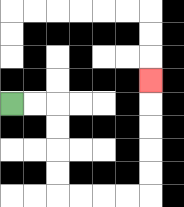{'start': '[0, 4]', 'end': '[6, 3]', 'path_directions': 'R,R,D,D,D,D,R,R,R,R,U,U,U,U,U', 'path_coordinates': '[[0, 4], [1, 4], [2, 4], [2, 5], [2, 6], [2, 7], [2, 8], [3, 8], [4, 8], [5, 8], [6, 8], [6, 7], [6, 6], [6, 5], [6, 4], [6, 3]]'}